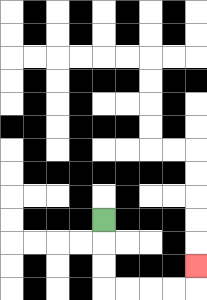{'start': '[4, 9]', 'end': '[8, 11]', 'path_directions': 'D,D,D,R,R,R,R,U', 'path_coordinates': '[[4, 9], [4, 10], [4, 11], [4, 12], [5, 12], [6, 12], [7, 12], [8, 12], [8, 11]]'}